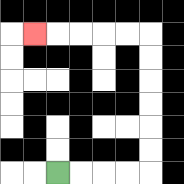{'start': '[2, 7]', 'end': '[1, 1]', 'path_directions': 'R,R,R,R,U,U,U,U,U,U,L,L,L,L,L', 'path_coordinates': '[[2, 7], [3, 7], [4, 7], [5, 7], [6, 7], [6, 6], [6, 5], [6, 4], [6, 3], [6, 2], [6, 1], [5, 1], [4, 1], [3, 1], [2, 1], [1, 1]]'}